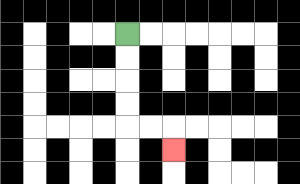{'start': '[5, 1]', 'end': '[7, 6]', 'path_directions': 'D,D,D,D,R,R,D', 'path_coordinates': '[[5, 1], [5, 2], [5, 3], [5, 4], [5, 5], [6, 5], [7, 5], [7, 6]]'}